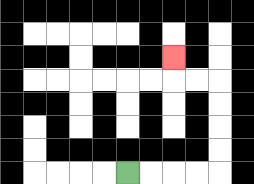{'start': '[5, 7]', 'end': '[7, 2]', 'path_directions': 'R,R,R,R,U,U,U,U,L,L,U', 'path_coordinates': '[[5, 7], [6, 7], [7, 7], [8, 7], [9, 7], [9, 6], [9, 5], [9, 4], [9, 3], [8, 3], [7, 3], [7, 2]]'}